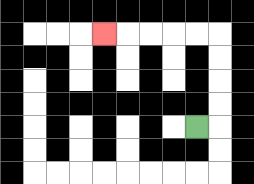{'start': '[8, 5]', 'end': '[4, 1]', 'path_directions': 'R,U,U,U,U,L,L,L,L,L', 'path_coordinates': '[[8, 5], [9, 5], [9, 4], [9, 3], [9, 2], [9, 1], [8, 1], [7, 1], [6, 1], [5, 1], [4, 1]]'}